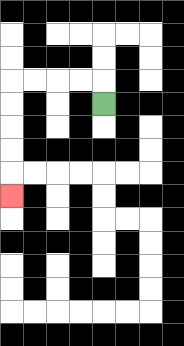{'start': '[4, 4]', 'end': '[0, 8]', 'path_directions': 'U,L,L,L,L,D,D,D,D,D', 'path_coordinates': '[[4, 4], [4, 3], [3, 3], [2, 3], [1, 3], [0, 3], [0, 4], [0, 5], [0, 6], [0, 7], [0, 8]]'}